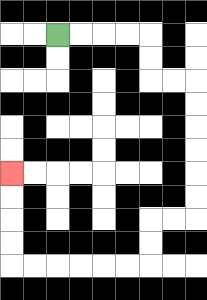{'start': '[2, 1]', 'end': '[0, 7]', 'path_directions': 'R,R,R,R,D,D,R,R,D,D,D,D,D,D,L,L,D,D,L,L,L,L,L,L,U,U,U,U', 'path_coordinates': '[[2, 1], [3, 1], [4, 1], [5, 1], [6, 1], [6, 2], [6, 3], [7, 3], [8, 3], [8, 4], [8, 5], [8, 6], [8, 7], [8, 8], [8, 9], [7, 9], [6, 9], [6, 10], [6, 11], [5, 11], [4, 11], [3, 11], [2, 11], [1, 11], [0, 11], [0, 10], [0, 9], [0, 8], [0, 7]]'}